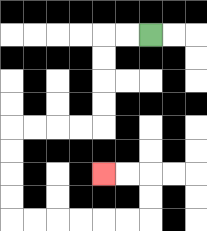{'start': '[6, 1]', 'end': '[4, 7]', 'path_directions': 'L,L,D,D,D,D,L,L,L,L,D,D,D,D,R,R,R,R,R,R,U,U,L,L', 'path_coordinates': '[[6, 1], [5, 1], [4, 1], [4, 2], [4, 3], [4, 4], [4, 5], [3, 5], [2, 5], [1, 5], [0, 5], [0, 6], [0, 7], [0, 8], [0, 9], [1, 9], [2, 9], [3, 9], [4, 9], [5, 9], [6, 9], [6, 8], [6, 7], [5, 7], [4, 7]]'}